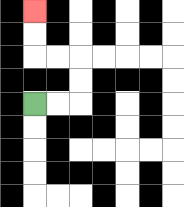{'start': '[1, 4]', 'end': '[1, 0]', 'path_directions': 'R,R,U,U,L,L,U,U', 'path_coordinates': '[[1, 4], [2, 4], [3, 4], [3, 3], [3, 2], [2, 2], [1, 2], [1, 1], [1, 0]]'}